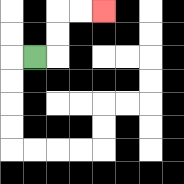{'start': '[1, 2]', 'end': '[4, 0]', 'path_directions': 'R,U,U,R,R', 'path_coordinates': '[[1, 2], [2, 2], [2, 1], [2, 0], [3, 0], [4, 0]]'}